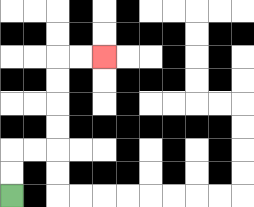{'start': '[0, 8]', 'end': '[4, 2]', 'path_directions': 'U,U,R,R,U,U,U,U,R,R', 'path_coordinates': '[[0, 8], [0, 7], [0, 6], [1, 6], [2, 6], [2, 5], [2, 4], [2, 3], [2, 2], [3, 2], [4, 2]]'}